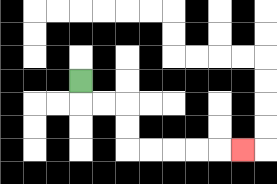{'start': '[3, 3]', 'end': '[10, 6]', 'path_directions': 'D,R,R,D,D,R,R,R,R,R', 'path_coordinates': '[[3, 3], [3, 4], [4, 4], [5, 4], [5, 5], [5, 6], [6, 6], [7, 6], [8, 6], [9, 6], [10, 6]]'}